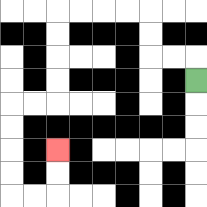{'start': '[8, 3]', 'end': '[2, 6]', 'path_directions': 'U,L,L,U,U,L,L,L,L,D,D,D,D,L,L,D,D,D,D,R,R,U,U', 'path_coordinates': '[[8, 3], [8, 2], [7, 2], [6, 2], [6, 1], [6, 0], [5, 0], [4, 0], [3, 0], [2, 0], [2, 1], [2, 2], [2, 3], [2, 4], [1, 4], [0, 4], [0, 5], [0, 6], [0, 7], [0, 8], [1, 8], [2, 8], [2, 7], [2, 6]]'}